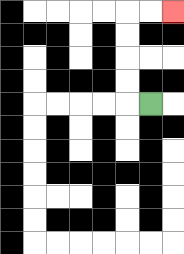{'start': '[6, 4]', 'end': '[7, 0]', 'path_directions': 'L,U,U,U,U,R,R', 'path_coordinates': '[[6, 4], [5, 4], [5, 3], [5, 2], [5, 1], [5, 0], [6, 0], [7, 0]]'}